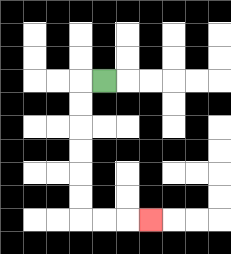{'start': '[4, 3]', 'end': '[6, 9]', 'path_directions': 'L,D,D,D,D,D,D,R,R,R', 'path_coordinates': '[[4, 3], [3, 3], [3, 4], [3, 5], [3, 6], [3, 7], [3, 8], [3, 9], [4, 9], [5, 9], [6, 9]]'}